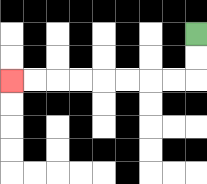{'start': '[8, 1]', 'end': '[0, 3]', 'path_directions': 'D,D,L,L,L,L,L,L,L,L', 'path_coordinates': '[[8, 1], [8, 2], [8, 3], [7, 3], [6, 3], [5, 3], [4, 3], [3, 3], [2, 3], [1, 3], [0, 3]]'}